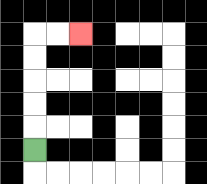{'start': '[1, 6]', 'end': '[3, 1]', 'path_directions': 'U,U,U,U,U,R,R', 'path_coordinates': '[[1, 6], [1, 5], [1, 4], [1, 3], [1, 2], [1, 1], [2, 1], [3, 1]]'}